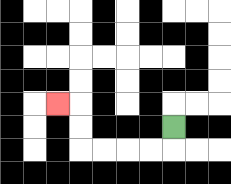{'start': '[7, 5]', 'end': '[2, 4]', 'path_directions': 'D,L,L,L,L,U,U,L', 'path_coordinates': '[[7, 5], [7, 6], [6, 6], [5, 6], [4, 6], [3, 6], [3, 5], [3, 4], [2, 4]]'}